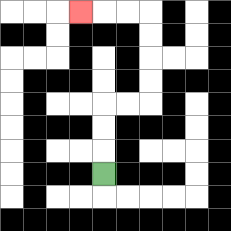{'start': '[4, 7]', 'end': '[3, 0]', 'path_directions': 'U,U,U,R,R,U,U,U,U,L,L,L', 'path_coordinates': '[[4, 7], [4, 6], [4, 5], [4, 4], [5, 4], [6, 4], [6, 3], [6, 2], [6, 1], [6, 0], [5, 0], [4, 0], [3, 0]]'}